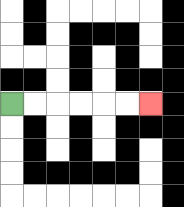{'start': '[0, 4]', 'end': '[6, 4]', 'path_directions': 'R,R,R,R,R,R', 'path_coordinates': '[[0, 4], [1, 4], [2, 4], [3, 4], [4, 4], [5, 4], [6, 4]]'}